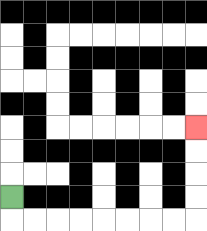{'start': '[0, 8]', 'end': '[8, 5]', 'path_directions': 'D,R,R,R,R,R,R,R,R,U,U,U,U', 'path_coordinates': '[[0, 8], [0, 9], [1, 9], [2, 9], [3, 9], [4, 9], [5, 9], [6, 9], [7, 9], [8, 9], [8, 8], [8, 7], [8, 6], [8, 5]]'}